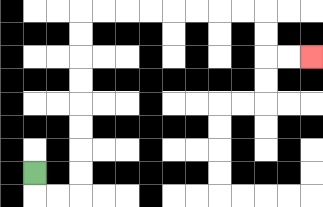{'start': '[1, 7]', 'end': '[13, 2]', 'path_directions': 'D,R,R,U,U,U,U,U,U,U,U,R,R,R,R,R,R,R,R,D,D,R,R', 'path_coordinates': '[[1, 7], [1, 8], [2, 8], [3, 8], [3, 7], [3, 6], [3, 5], [3, 4], [3, 3], [3, 2], [3, 1], [3, 0], [4, 0], [5, 0], [6, 0], [7, 0], [8, 0], [9, 0], [10, 0], [11, 0], [11, 1], [11, 2], [12, 2], [13, 2]]'}